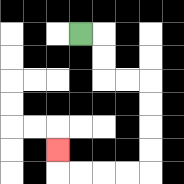{'start': '[3, 1]', 'end': '[2, 6]', 'path_directions': 'R,D,D,R,R,D,D,D,D,L,L,L,L,U', 'path_coordinates': '[[3, 1], [4, 1], [4, 2], [4, 3], [5, 3], [6, 3], [6, 4], [6, 5], [6, 6], [6, 7], [5, 7], [4, 7], [3, 7], [2, 7], [2, 6]]'}